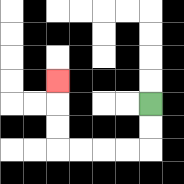{'start': '[6, 4]', 'end': '[2, 3]', 'path_directions': 'D,D,L,L,L,L,U,U,U', 'path_coordinates': '[[6, 4], [6, 5], [6, 6], [5, 6], [4, 6], [3, 6], [2, 6], [2, 5], [2, 4], [2, 3]]'}